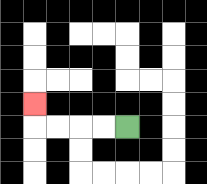{'start': '[5, 5]', 'end': '[1, 4]', 'path_directions': 'L,L,L,L,U', 'path_coordinates': '[[5, 5], [4, 5], [3, 5], [2, 5], [1, 5], [1, 4]]'}